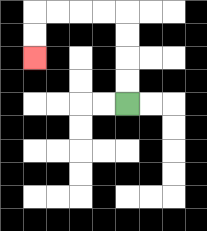{'start': '[5, 4]', 'end': '[1, 2]', 'path_directions': 'U,U,U,U,L,L,L,L,D,D', 'path_coordinates': '[[5, 4], [5, 3], [5, 2], [5, 1], [5, 0], [4, 0], [3, 0], [2, 0], [1, 0], [1, 1], [1, 2]]'}